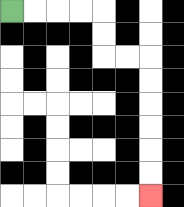{'start': '[0, 0]', 'end': '[6, 8]', 'path_directions': 'R,R,R,R,D,D,R,R,D,D,D,D,D,D', 'path_coordinates': '[[0, 0], [1, 0], [2, 0], [3, 0], [4, 0], [4, 1], [4, 2], [5, 2], [6, 2], [6, 3], [6, 4], [6, 5], [6, 6], [6, 7], [6, 8]]'}